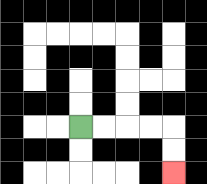{'start': '[3, 5]', 'end': '[7, 7]', 'path_directions': 'R,R,R,R,D,D', 'path_coordinates': '[[3, 5], [4, 5], [5, 5], [6, 5], [7, 5], [7, 6], [7, 7]]'}